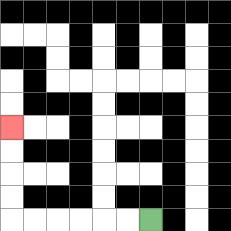{'start': '[6, 9]', 'end': '[0, 5]', 'path_directions': 'L,L,L,L,L,L,U,U,U,U', 'path_coordinates': '[[6, 9], [5, 9], [4, 9], [3, 9], [2, 9], [1, 9], [0, 9], [0, 8], [0, 7], [0, 6], [0, 5]]'}